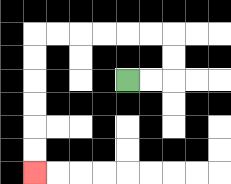{'start': '[5, 3]', 'end': '[1, 7]', 'path_directions': 'R,R,U,U,L,L,L,L,L,L,D,D,D,D,D,D', 'path_coordinates': '[[5, 3], [6, 3], [7, 3], [7, 2], [7, 1], [6, 1], [5, 1], [4, 1], [3, 1], [2, 1], [1, 1], [1, 2], [1, 3], [1, 4], [1, 5], [1, 6], [1, 7]]'}